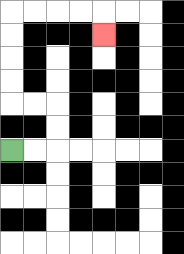{'start': '[0, 6]', 'end': '[4, 1]', 'path_directions': 'R,R,U,U,L,L,U,U,U,U,R,R,R,R,D', 'path_coordinates': '[[0, 6], [1, 6], [2, 6], [2, 5], [2, 4], [1, 4], [0, 4], [0, 3], [0, 2], [0, 1], [0, 0], [1, 0], [2, 0], [3, 0], [4, 0], [4, 1]]'}